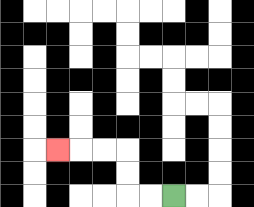{'start': '[7, 8]', 'end': '[2, 6]', 'path_directions': 'L,L,U,U,L,L,L', 'path_coordinates': '[[7, 8], [6, 8], [5, 8], [5, 7], [5, 6], [4, 6], [3, 6], [2, 6]]'}